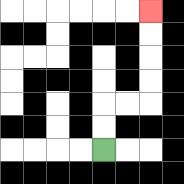{'start': '[4, 6]', 'end': '[6, 0]', 'path_directions': 'U,U,R,R,U,U,U,U', 'path_coordinates': '[[4, 6], [4, 5], [4, 4], [5, 4], [6, 4], [6, 3], [6, 2], [6, 1], [6, 0]]'}